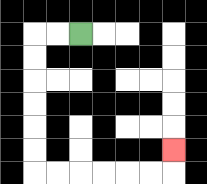{'start': '[3, 1]', 'end': '[7, 6]', 'path_directions': 'L,L,D,D,D,D,D,D,R,R,R,R,R,R,U', 'path_coordinates': '[[3, 1], [2, 1], [1, 1], [1, 2], [1, 3], [1, 4], [1, 5], [1, 6], [1, 7], [2, 7], [3, 7], [4, 7], [5, 7], [6, 7], [7, 7], [7, 6]]'}